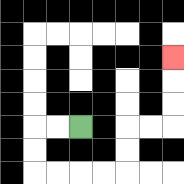{'start': '[3, 5]', 'end': '[7, 2]', 'path_directions': 'L,L,D,D,R,R,R,R,U,U,R,R,U,U,U', 'path_coordinates': '[[3, 5], [2, 5], [1, 5], [1, 6], [1, 7], [2, 7], [3, 7], [4, 7], [5, 7], [5, 6], [5, 5], [6, 5], [7, 5], [7, 4], [7, 3], [7, 2]]'}